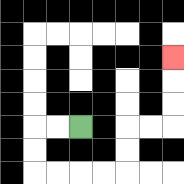{'start': '[3, 5]', 'end': '[7, 2]', 'path_directions': 'L,L,D,D,R,R,R,R,U,U,R,R,U,U,U', 'path_coordinates': '[[3, 5], [2, 5], [1, 5], [1, 6], [1, 7], [2, 7], [3, 7], [4, 7], [5, 7], [5, 6], [5, 5], [6, 5], [7, 5], [7, 4], [7, 3], [7, 2]]'}